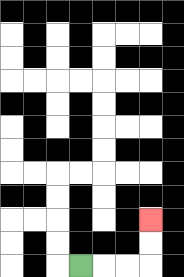{'start': '[3, 11]', 'end': '[6, 9]', 'path_directions': 'R,R,R,U,U', 'path_coordinates': '[[3, 11], [4, 11], [5, 11], [6, 11], [6, 10], [6, 9]]'}